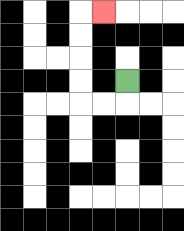{'start': '[5, 3]', 'end': '[4, 0]', 'path_directions': 'D,L,L,U,U,U,U,R', 'path_coordinates': '[[5, 3], [5, 4], [4, 4], [3, 4], [3, 3], [3, 2], [3, 1], [3, 0], [4, 0]]'}